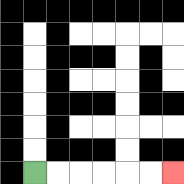{'start': '[1, 7]', 'end': '[7, 7]', 'path_directions': 'R,R,R,R,R,R', 'path_coordinates': '[[1, 7], [2, 7], [3, 7], [4, 7], [5, 7], [6, 7], [7, 7]]'}